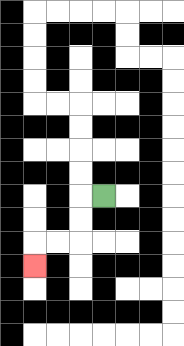{'start': '[4, 8]', 'end': '[1, 11]', 'path_directions': 'L,D,D,L,L,D', 'path_coordinates': '[[4, 8], [3, 8], [3, 9], [3, 10], [2, 10], [1, 10], [1, 11]]'}